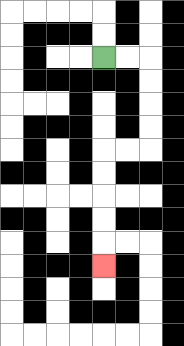{'start': '[4, 2]', 'end': '[4, 11]', 'path_directions': 'R,R,D,D,D,D,L,L,D,D,D,D,D', 'path_coordinates': '[[4, 2], [5, 2], [6, 2], [6, 3], [6, 4], [6, 5], [6, 6], [5, 6], [4, 6], [4, 7], [4, 8], [4, 9], [4, 10], [4, 11]]'}